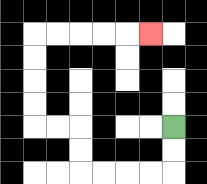{'start': '[7, 5]', 'end': '[6, 1]', 'path_directions': 'D,D,L,L,L,L,U,U,L,L,U,U,U,U,R,R,R,R,R', 'path_coordinates': '[[7, 5], [7, 6], [7, 7], [6, 7], [5, 7], [4, 7], [3, 7], [3, 6], [3, 5], [2, 5], [1, 5], [1, 4], [1, 3], [1, 2], [1, 1], [2, 1], [3, 1], [4, 1], [5, 1], [6, 1]]'}